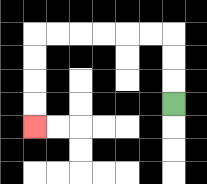{'start': '[7, 4]', 'end': '[1, 5]', 'path_directions': 'U,U,U,L,L,L,L,L,L,D,D,D,D', 'path_coordinates': '[[7, 4], [7, 3], [7, 2], [7, 1], [6, 1], [5, 1], [4, 1], [3, 1], [2, 1], [1, 1], [1, 2], [1, 3], [1, 4], [1, 5]]'}